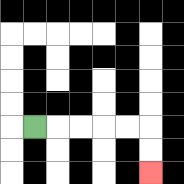{'start': '[1, 5]', 'end': '[6, 7]', 'path_directions': 'R,R,R,R,R,D,D', 'path_coordinates': '[[1, 5], [2, 5], [3, 5], [4, 5], [5, 5], [6, 5], [6, 6], [6, 7]]'}